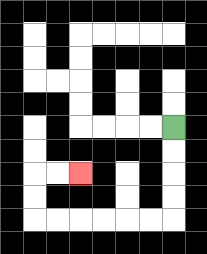{'start': '[7, 5]', 'end': '[3, 7]', 'path_directions': 'D,D,D,D,L,L,L,L,L,L,U,U,R,R', 'path_coordinates': '[[7, 5], [7, 6], [7, 7], [7, 8], [7, 9], [6, 9], [5, 9], [4, 9], [3, 9], [2, 9], [1, 9], [1, 8], [1, 7], [2, 7], [3, 7]]'}